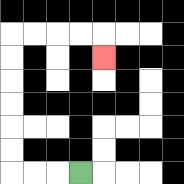{'start': '[3, 7]', 'end': '[4, 2]', 'path_directions': 'L,L,L,U,U,U,U,U,U,R,R,R,R,D', 'path_coordinates': '[[3, 7], [2, 7], [1, 7], [0, 7], [0, 6], [0, 5], [0, 4], [0, 3], [0, 2], [0, 1], [1, 1], [2, 1], [3, 1], [4, 1], [4, 2]]'}